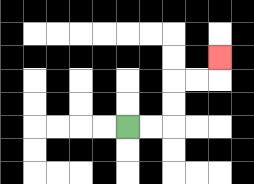{'start': '[5, 5]', 'end': '[9, 2]', 'path_directions': 'R,R,U,U,R,R,U', 'path_coordinates': '[[5, 5], [6, 5], [7, 5], [7, 4], [7, 3], [8, 3], [9, 3], [9, 2]]'}